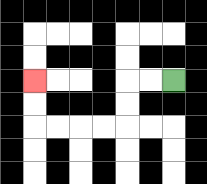{'start': '[7, 3]', 'end': '[1, 3]', 'path_directions': 'L,L,D,D,L,L,L,L,U,U', 'path_coordinates': '[[7, 3], [6, 3], [5, 3], [5, 4], [5, 5], [4, 5], [3, 5], [2, 5], [1, 5], [1, 4], [1, 3]]'}